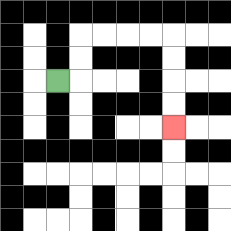{'start': '[2, 3]', 'end': '[7, 5]', 'path_directions': 'R,U,U,R,R,R,R,D,D,D,D', 'path_coordinates': '[[2, 3], [3, 3], [3, 2], [3, 1], [4, 1], [5, 1], [6, 1], [7, 1], [7, 2], [7, 3], [7, 4], [7, 5]]'}